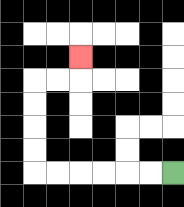{'start': '[7, 7]', 'end': '[3, 2]', 'path_directions': 'L,L,L,L,L,L,U,U,U,U,R,R,U', 'path_coordinates': '[[7, 7], [6, 7], [5, 7], [4, 7], [3, 7], [2, 7], [1, 7], [1, 6], [1, 5], [1, 4], [1, 3], [2, 3], [3, 3], [3, 2]]'}